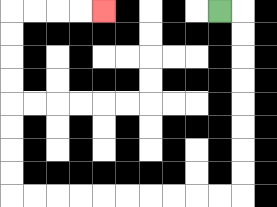{'start': '[9, 0]', 'end': '[4, 0]', 'path_directions': 'R,D,D,D,D,D,D,D,D,L,L,L,L,L,L,L,L,L,L,U,U,U,U,U,U,U,U,R,R,R,R', 'path_coordinates': '[[9, 0], [10, 0], [10, 1], [10, 2], [10, 3], [10, 4], [10, 5], [10, 6], [10, 7], [10, 8], [9, 8], [8, 8], [7, 8], [6, 8], [5, 8], [4, 8], [3, 8], [2, 8], [1, 8], [0, 8], [0, 7], [0, 6], [0, 5], [0, 4], [0, 3], [0, 2], [0, 1], [0, 0], [1, 0], [2, 0], [3, 0], [4, 0]]'}